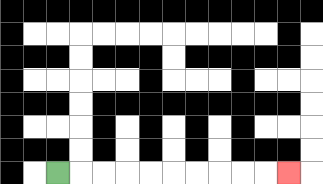{'start': '[2, 7]', 'end': '[12, 7]', 'path_directions': 'R,R,R,R,R,R,R,R,R,R', 'path_coordinates': '[[2, 7], [3, 7], [4, 7], [5, 7], [6, 7], [7, 7], [8, 7], [9, 7], [10, 7], [11, 7], [12, 7]]'}